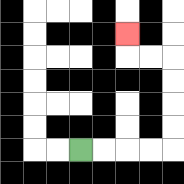{'start': '[3, 6]', 'end': '[5, 1]', 'path_directions': 'R,R,R,R,U,U,U,U,L,L,U', 'path_coordinates': '[[3, 6], [4, 6], [5, 6], [6, 6], [7, 6], [7, 5], [7, 4], [7, 3], [7, 2], [6, 2], [5, 2], [5, 1]]'}